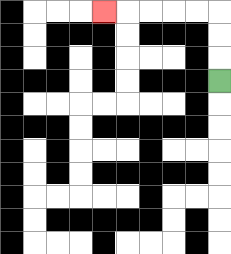{'start': '[9, 3]', 'end': '[4, 0]', 'path_directions': 'U,U,U,L,L,L,L,L', 'path_coordinates': '[[9, 3], [9, 2], [9, 1], [9, 0], [8, 0], [7, 0], [6, 0], [5, 0], [4, 0]]'}